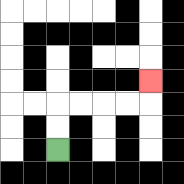{'start': '[2, 6]', 'end': '[6, 3]', 'path_directions': 'U,U,R,R,R,R,U', 'path_coordinates': '[[2, 6], [2, 5], [2, 4], [3, 4], [4, 4], [5, 4], [6, 4], [6, 3]]'}